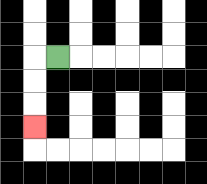{'start': '[2, 2]', 'end': '[1, 5]', 'path_directions': 'L,D,D,D', 'path_coordinates': '[[2, 2], [1, 2], [1, 3], [1, 4], [1, 5]]'}